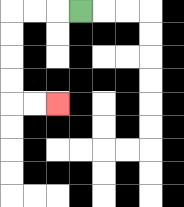{'start': '[3, 0]', 'end': '[2, 4]', 'path_directions': 'L,L,L,D,D,D,D,R,R', 'path_coordinates': '[[3, 0], [2, 0], [1, 0], [0, 0], [0, 1], [0, 2], [0, 3], [0, 4], [1, 4], [2, 4]]'}